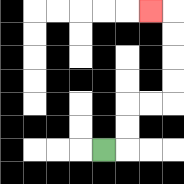{'start': '[4, 6]', 'end': '[6, 0]', 'path_directions': 'R,U,U,R,R,U,U,U,U,L', 'path_coordinates': '[[4, 6], [5, 6], [5, 5], [5, 4], [6, 4], [7, 4], [7, 3], [7, 2], [7, 1], [7, 0], [6, 0]]'}